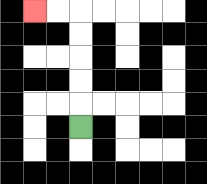{'start': '[3, 5]', 'end': '[1, 0]', 'path_directions': 'U,U,U,U,U,L,L', 'path_coordinates': '[[3, 5], [3, 4], [3, 3], [3, 2], [3, 1], [3, 0], [2, 0], [1, 0]]'}